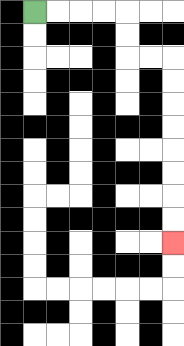{'start': '[1, 0]', 'end': '[7, 10]', 'path_directions': 'R,R,R,R,D,D,R,R,D,D,D,D,D,D,D,D', 'path_coordinates': '[[1, 0], [2, 0], [3, 0], [4, 0], [5, 0], [5, 1], [5, 2], [6, 2], [7, 2], [7, 3], [7, 4], [7, 5], [7, 6], [7, 7], [7, 8], [7, 9], [7, 10]]'}